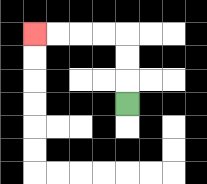{'start': '[5, 4]', 'end': '[1, 1]', 'path_directions': 'U,U,U,L,L,L,L', 'path_coordinates': '[[5, 4], [5, 3], [5, 2], [5, 1], [4, 1], [3, 1], [2, 1], [1, 1]]'}